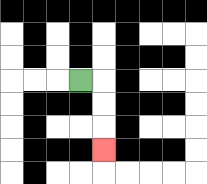{'start': '[3, 3]', 'end': '[4, 6]', 'path_directions': 'R,D,D,D', 'path_coordinates': '[[3, 3], [4, 3], [4, 4], [4, 5], [4, 6]]'}